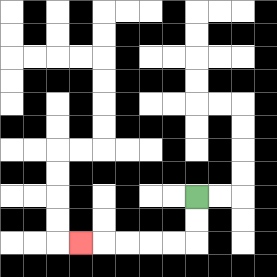{'start': '[8, 8]', 'end': '[3, 10]', 'path_directions': 'D,D,L,L,L,L,L', 'path_coordinates': '[[8, 8], [8, 9], [8, 10], [7, 10], [6, 10], [5, 10], [4, 10], [3, 10]]'}